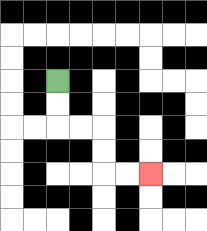{'start': '[2, 3]', 'end': '[6, 7]', 'path_directions': 'D,D,R,R,D,D,R,R', 'path_coordinates': '[[2, 3], [2, 4], [2, 5], [3, 5], [4, 5], [4, 6], [4, 7], [5, 7], [6, 7]]'}